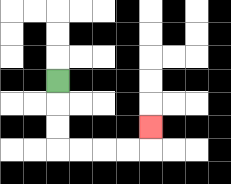{'start': '[2, 3]', 'end': '[6, 5]', 'path_directions': 'D,D,D,R,R,R,R,U', 'path_coordinates': '[[2, 3], [2, 4], [2, 5], [2, 6], [3, 6], [4, 6], [5, 6], [6, 6], [6, 5]]'}